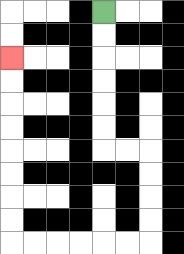{'start': '[4, 0]', 'end': '[0, 2]', 'path_directions': 'D,D,D,D,D,D,R,R,D,D,D,D,L,L,L,L,L,L,U,U,U,U,U,U,U,U', 'path_coordinates': '[[4, 0], [4, 1], [4, 2], [4, 3], [4, 4], [4, 5], [4, 6], [5, 6], [6, 6], [6, 7], [6, 8], [6, 9], [6, 10], [5, 10], [4, 10], [3, 10], [2, 10], [1, 10], [0, 10], [0, 9], [0, 8], [0, 7], [0, 6], [0, 5], [0, 4], [0, 3], [0, 2]]'}